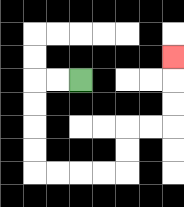{'start': '[3, 3]', 'end': '[7, 2]', 'path_directions': 'L,L,D,D,D,D,R,R,R,R,U,U,R,R,U,U,U', 'path_coordinates': '[[3, 3], [2, 3], [1, 3], [1, 4], [1, 5], [1, 6], [1, 7], [2, 7], [3, 7], [4, 7], [5, 7], [5, 6], [5, 5], [6, 5], [7, 5], [7, 4], [7, 3], [7, 2]]'}